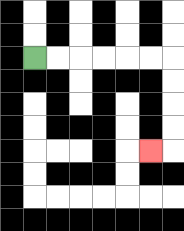{'start': '[1, 2]', 'end': '[6, 6]', 'path_directions': 'R,R,R,R,R,R,D,D,D,D,L', 'path_coordinates': '[[1, 2], [2, 2], [3, 2], [4, 2], [5, 2], [6, 2], [7, 2], [7, 3], [7, 4], [7, 5], [7, 6], [6, 6]]'}